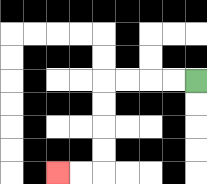{'start': '[8, 3]', 'end': '[2, 7]', 'path_directions': 'L,L,L,L,D,D,D,D,L,L', 'path_coordinates': '[[8, 3], [7, 3], [6, 3], [5, 3], [4, 3], [4, 4], [4, 5], [4, 6], [4, 7], [3, 7], [2, 7]]'}